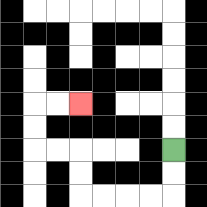{'start': '[7, 6]', 'end': '[3, 4]', 'path_directions': 'D,D,L,L,L,L,U,U,L,L,U,U,R,R', 'path_coordinates': '[[7, 6], [7, 7], [7, 8], [6, 8], [5, 8], [4, 8], [3, 8], [3, 7], [3, 6], [2, 6], [1, 6], [1, 5], [1, 4], [2, 4], [3, 4]]'}